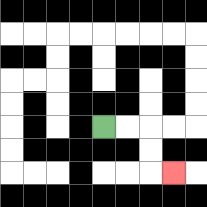{'start': '[4, 5]', 'end': '[7, 7]', 'path_directions': 'R,R,D,D,R', 'path_coordinates': '[[4, 5], [5, 5], [6, 5], [6, 6], [6, 7], [7, 7]]'}